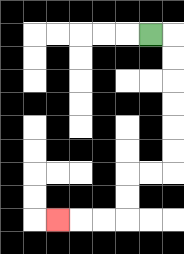{'start': '[6, 1]', 'end': '[2, 9]', 'path_directions': 'R,D,D,D,D,D,D,L,L,D,D,L,L,L', 'path_coordinates': '[[6, 1], [7, 1], [7, 2], [7, 3], [7, 4], [7, 5], [7, 6], [7, 7], [6, 7], [5, 7], [5, 8], [5, 9], [4, 9], [3, 9], [2, 9]]'}